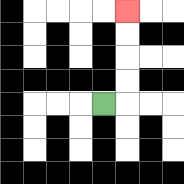{'start': '[4, 4]', 'end': '[5, 0]', 'path_directions': 'R,U,U,U,U', 'path_coordinates': '[[4, 4], [5, 4], [5, 3], [5, 2], [5, 1], [5, 0]]'}